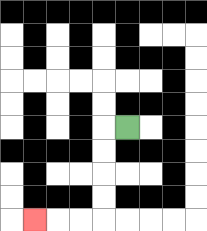{'start': '[5, 5]', 'end': '[1, 9]', 'path_directions': 'L,D,D,D,D,L,L,L', 'path_coordinates': '[[5, 5], [4, 5], [4, 6], [4, 7], [4, 8], [4, 9], [3, 9], [2, 9], [1, 9]]'}